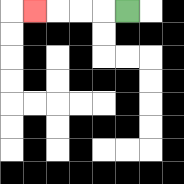{'start': '[5, 0]', 'end': '[1, 0]', 'path_directions': 'L,L,L,L', 'path_coordinates': '[[5, 0], [4, 0], [3, 0], [2, 0], [1, 0]]'}